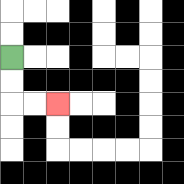{'start': '[0, 2]', 'end': '[2, 4]', 'path_directions': 'D,D,R,R', 'path_coordinates': '[[0, 2], [0, 3], [0, 4], [1, 4], [2, 4]]'}